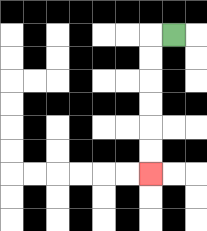{'start': '[7, 1]', 'end': '[6, 7]', 'path_directions': 'L,D,D,D,D,D,D', 'path_coordinates': '[[7, 1], [6, 1], [6, 2], [6, 3], [6, 4], [6, 5], [6, 6], [6, 7]]'}